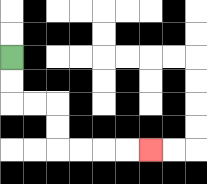{'start': '[0, 2]', 'end': '[6, 6]', 'path_directions': 'D,D,R,R,D,D,R,R,R,R', 'path_coordinates': '[[0, 2], [0, 3], [0, 4], [1, 4], [2, 4], [2, 5], [2, 6], [3, 6], [4, 6], [5, 6], [6, 6]]'}